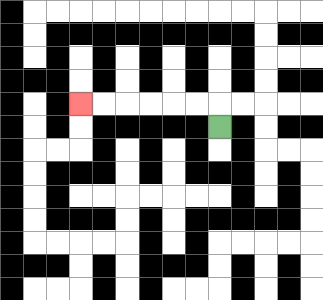{'start': '[9, 5]', 'end': '[3, 4]', 'path_directions': 'U,L,L,L,L,L,L', 'path_coordinates': '[[9, 5], [9, 4], [8, 4], [7, 4], [6, 4], [5, 4], [4, 4], [3, 4]]'}